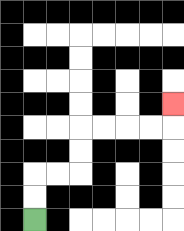{'start': '[1, 9]', 'end': '[7, 4]', 'path_directions': 'U,U,R,R,U,U,R,R,R,R,U', 'path_coordinates': '[[1, 9], [1, 8], [1, 7], [2, 7], [3, 7], [3, 6], [3, 5], [4, 5], [5, 5], [6, 5], [7, 5], [7, 4]]'}